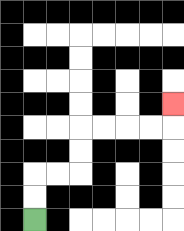{'start': '[1, 9]', 'end': '[7, 4]', 'path_directions': 'U,U,R,R,U,U,R,R,R,R,U', 'path_coordinates': '[[1, 9], [1, 8], [1, 7], [2, 7], [3, 7], [3, 6], [3, 5], [4, 5], [5, 5], [6, 5], [7, 5], [7, 4]]'}